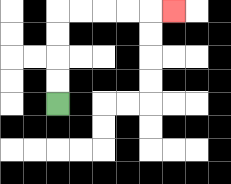{'start': '[2, 4]', 'end': '[7, 0]', 'path_directions': 'U,U,U,U,R,R,R,R,R', 'path_coordinates': '[[2, 4], [2, 3], [2, 2], [2, 1], [2, 0], [3, 0], [4, 0], [5, 0], [6, 0], [7, 0]]'}